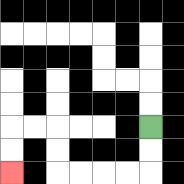{'start': '[6, 5]', 'end': '[0, 7]', 'path_directions': 'D,D,L,L,L,L,U,U,L,L,D,D', 'path_coordinates': '[[6, 5], [6, 6], [6, 7], [5, 7], [4, 7], [3, 7], [2, 7], [2, 6], [2, 5], [1, 5], [0, 5], [0, 6], [0, 7]]'}